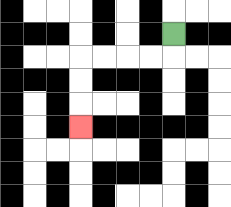{'start': '[7, 1]', 'end': '[3, 5]', 'path_directions': 'D,L,L,L,L,D,D,D', 'path_coordinates': '[[7, 1], [7, 2], [6, 2], [5, 2], [4, 2], [3, 2], [3, 3], [3, 4], [3, 5]]'}